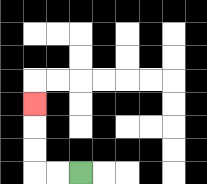{'start': '[3, 7]', 'end': '[1, 4]', 'path_directions': 'L,L,U,U,U', 'path_coordinates': '[[3, 7], [2, 7], [1, 7], [1, 6], [1, 5], [1, 4]]'}